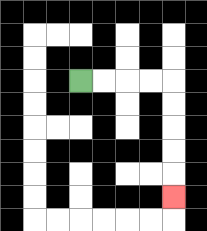{'start': '[3, 3]', 'end': '[7, 8]', 'path_directions': 'R,R,R,R,D,D,D,D,D', 'path_coordinates': '[[3, 3], [4, 3], [5, 3], [6, 3], [7, 3], [7, 4], [7, 5], [7, 6], [7, 7], [7, 8]]'}